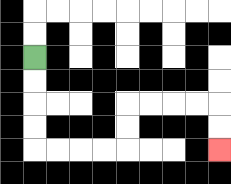{'start': '[1, 2]', 'end': '[9, 6]', 'path_directions': 'D,D,D,D,R,R,R,R,U,U,R,R,R,R,D,D', 'path_coordinates': '[[1, 2], [1, 3], [1, 4], [1, 5], [1, 6], [2, 6], [3, 6], [4, 6], [5, 6], [5, 5], [5, 4], [6, 4], [7, 4], [8, 4], [9, 4], [9, 5], [9, 6]]'}